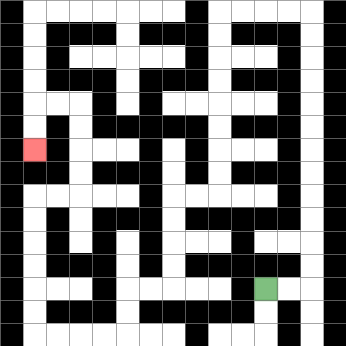{'start': '[11, 12]', 'end': '[1, 6]', 'path_directions': 'R,R,U,U,U,U,U,U,U,U,U,U,U,U,L,L,L,L,D,D,D,D,D,D,D,D,L,L,D,D,D,D,L,L,D,D,L,L,L,L,U,U,U,U,U,U,R,R,U,U,U,U,L,L,D,D', 'path_coordinates': '[[11, 12], [12, 12], [13, 12], [13, 11], [13, 10], [13, 9], [13, 8], [13, 7], [13, 6], [13, 5], [13, 4], [13, 3], [13, 2], [13, 1], [13, 0], [12, 0], [11, 0], [10, 0], [9, 0], [9, 1], [9, 2], [9, 3], [9, 4], [9, 5], [9, 6], [9, 7], [9, 8], [8, 8], [7, 8], [7, 9], [7, 10], [7, 11], [7, 12], [6, 12], [5, 12], [5, 13], [5, 14], [4, 14], [3, 14], [2, 14], [1, 14], [1, 13], [1, 12], [1, 11], [1, 10], [1, 9], [1, 8], [2, 8], [3, 8], [3, 7], [3, 6], [3, 5], [3, 4], [2, 4], [1, 4], [1, 5], [1, 6]]'}